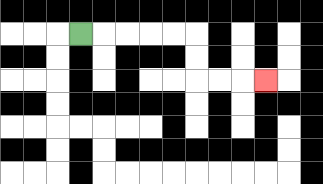{'start': '[3, 1]', 'end': '[11, 3]', 'path_directions': 'R,R,R,R,R,D,D,R,R,R', 'path_coordinates': '[[3, 1], [4, 1], [5, 1], [6, 1], [7, 1], [8, 1], [8, 2], [8, 3], [9, 3], [10, 3], [11, 3]]'}